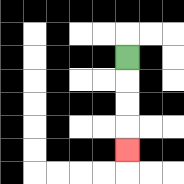{'start': '[5, 2]', 'end': '[5, 6]', 'path_directions': 'D,D,D,D', 'path_coordinates': '[[5, 2], [5, 3], [5, 4], [5, 5], [5, 6]]'}